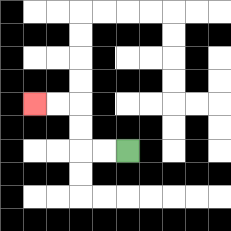{'start': '[5, 6]', 'end': '[1, 4]', 'path_directions': 'L,L,U,U,L,L', 'path_coordinates': '[[5, 6], [4, 6], [3, 6], [3, 5], [3, 4], [2, 4], [1, 4]]'}